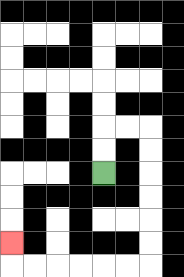{'start': '[4, 7]', 'end': '[0, 10]', 'path_directions': 'U,U,R,R,D,D,D,D,D,D,L,L,L,L,L,L,U', 'path_coordinates': '[[4, 7], [4, 6], [4, 5], [5, 5], [6, 5], [6, 6], [6, 7], [6, 8], [6, 9], [6, 10], [6, 11], [5, 11], [4, 11], [3, 11], [2, 11], [1, 11], [0, 11], [0, 10]]'}